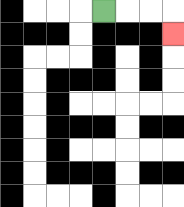{'start': '[4, 0]', 'end': '[7, 1]', 'path_directions': 'R,R,R,D', 'path_coordinates': '[[4, 0], [5, 0], [6, 0], [7, 0], [7, 1]]'}